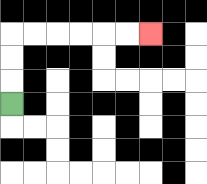{'start': '[0, 4]', 'end': '[6, 1]', 'path_directions': 'U,U,U,R,R,R,R,R,R', 'path_coordinates': '[[0, 4], [0, 3], [0, 2], [0, 1], [1, 1], [2, 1], [3, 1], [4, 1], [5, 1], [6, 1]]'}